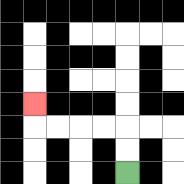{'start': '[5, 7]', 'end': '[1, 4]', 'path_directions': 'U,U,L,L,L,L,U', 'path_coordinates': '[[5, 7], [5, 6], [5, 5], [4, 5], [3, 5], [2, 5], [1, 5], [1, 4]]'}